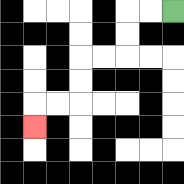{'start': '[7, 0]', 'end': '[1, 5]', 'path_directions': 'L,L,D,D,L,L,D,D,L,L,D', 'path_coordinates': '[[7, 0], [6, 0], [5, 0], [5, 1], [5, 2], [4, 2], [3, 2], [3, 3], [3, 4], [2, 4], [1, 4], [1, 5]]'}